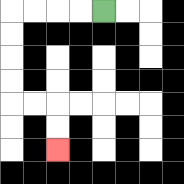{'start': '[4, 0]', 'end': '[2, 6]', 'path_directions': 'L,L,L,L,D,D,D,D,R,R,D,D', 'path_coordinates': '[[4, 0], [3, 0], [2, 0], [1, 0], [0, 0], [0, 1], [0, 2], [0, 3], [0, 4], [1, 4], [2, 4], [2, 5], [2, 6]]'}